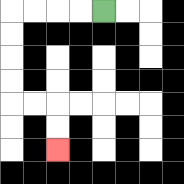{'start': '[4, 0]', 'end': '[2, 6]', 'path_directions': 'L,L,L,L,D,D,D,D,R,R,D,D', 'path_coordinates': '[[4, 0], [3, 0], [2, 0], [1, 0], [0, 0], [0, 1], [0, 2], [0, 3], [0, 4], [1, 4], [2, 4], [2, 5], [2, 6]]'}